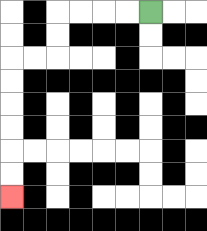{'start': '[6, 0]', 'end': '[0, 8]', 'path_directions': 'L,L,L,L,D,D,L,L,D,D,D,D,D,D', 'path_coordinates': '[[6, 0], [5, 0], [4, 0], [3, 0], [2, 0], [2, 1], [2, 2], [1, 2], [0, 2], [0, 3], [0, 4], [0, 5], [0, 6], [0, 7], [0, 8]]'}